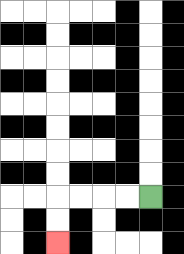{'start': '[6, 8]', 'end': '[2, 10]', 'path_directions': 'L,L,L,L,D,D', 'path_coordinates': '[[6, 8], [5, 8], [4, 8], [3, 8], [2, 8], [2, 9], [2, 10]]'}